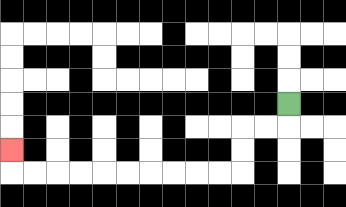{'start': '[12, 4]', 'end': '[0, 6]', 'path_directions': 'D,L,L,D,D,L,L,L,L,L,L,L,L,L,L,U', 'path_coordinates': '[[12, 4], [12, 5], [11, 5], [10, 5], [10, 6], [10, 7], [9, 7], [8, 7], [7, 7], [6, 7], [5, 7], [4, 7], [3, 7], [2, 7], [1, 7], [0, 7], [0, 6]]'}